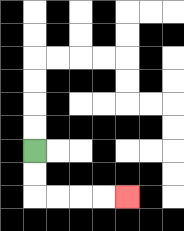{'start': '[1, 6]', 'end': '[5, 8]', 'path_directions': 'D,D,R,R,R,R', 'path_coordinates': '[[1, 6], [1, 7], [1, 8], [2, 8], [3, 8], [4, 8], [5, 8]]'}